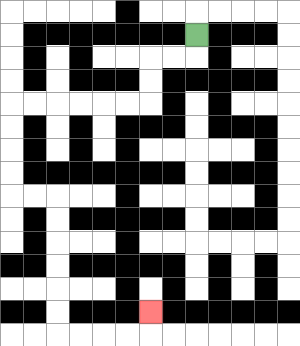{'start': '[8, 1]', 'end': '[6, 13]', 'path_directions': 'D,L,L,D,D,L,L,L,L,L,L,D,D,D,D,R,R,D,D,D,D,D,D,R,R,R,R,U', 'path_coordinates': '[[8, 1], [8, 2], [7, 2], [6, 2], [6, 3], [6, 4], [5, 4], [4, 4], [3, 4], [2, 4], [1, 4], [0, 4], [0, 5], [0, 6], [0, 7], [0, 8], [1, 8], [2, 8], [2, 9], [2, 10], [2, 11], [2, 12], [2, 13], [2, 14], [3, 14], [4, 14], [5, 14], [6, 14], [6, 13]]'}